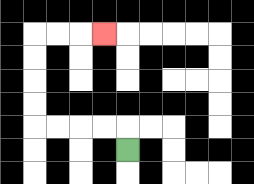{'start': '[5, 6]', 'end': '[4, 1]', 'path_directions': 'U,L,L,L,L,U,U,U,U,R,R,R', 'path_coordinates': '[[5, 6], [5, 5], [4, 5], [3, 5], [2, 5], [1, 5], [1, 4], [1, 3], [1, 2], [1, 1], [2, 1], [3, 1], [4, 1]]'}